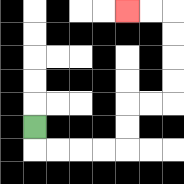{'start': '[1, 5]', 'end': '[5, 0]', 'path_directions': 'D,R,R,R,R,U,U,R,R,U,U,U,U,L,L', 'path_coordinates': '[[1, 5], [1, 6], [2, 6], [3, 6], [4, 6], [5, 6], [5, 5], [5, 4], [6, 4], [7, 4], [7, 3], [7, 2], [7, 1], [7, 0], [6, 0], [5, 0]]'}